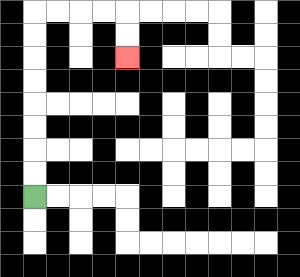{'start': '[1, 8]', 'end': '[5, 2]', 'path_directions': 'U,U,U,U,U,U,U,U,R,R,R,R,D,D', 'path_coordinates': '[[1, 8], [1, 7], [1, 6], [1, 5], [1, 4], [1, 3], [1, 2], [1, 1], [1, 0], [2, 0], [3, 0], [4, 0], [5, 0], [5, 1], [5, 2]]'}